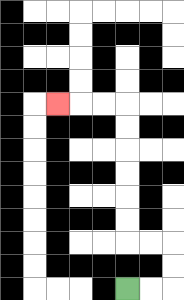{'start': '[5, 12]', 'end': '[2, 4]', 'path_directions': 'R,R,U,U,L,L,U,U,U,U,U,U,L,L,L', 'path_coordinates': '[[5, 12], [6, 12], [7, 12], [7, 11], [7, 10], [6, 10], [5, 10], [5, 9], [5, 8], [5, 7], [5, 6], [5, 5], [5, 4], [4, 4], [3, 4], [2, 4]]'}